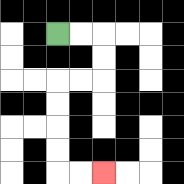{'start': '[2, 1]', 'end': '[4, 7]', 'path_directions': 'R,R,D,D,L,L,D,D,D,D,R,R', 'path_coordinates': '[[2, 1], [3, 1], [4, 1], [4, 2], [4, 3], [3, 3], [2, 3], [2, 4], [2, 5], [2, 6], [2, 7], [3, 7], [4, 7]]'}